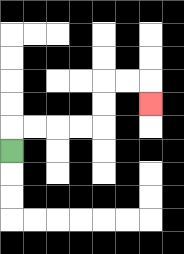{'start': '[0, 6]', 'end': '[6, 4]', 'path_directions': 'U,R,R,R,R,U,U,R,R,D', 'path_coordinates': '[[0, 6], [0, 5], [1, 5], [2, 5], [3, 5], [4, 5], [4, 4], [4, 3], [5, 3], [6, 3], [6, 4]]'}